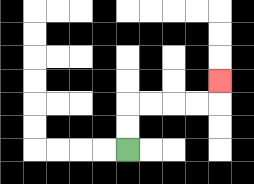{'start': '[5, 6]', 'end': '[9, 3]', 'path_directions': 'U,U,R,R,R,R,U', 'path_coordinates': '[[5, 6], [5, 5], [5, 4], [6, 4], [7, 4], [8, 4], [9, 4], [9, 3]]'}